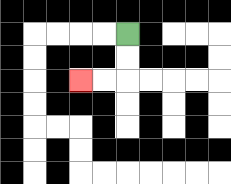{'start': '[5, 1]', 'end': '[3, 3]', 'path_directions': 'D,D,L,L', 'path_coordinates': '[[5, 1], [5, 2], [5, 3], [4, 3], [3, 3]]'}